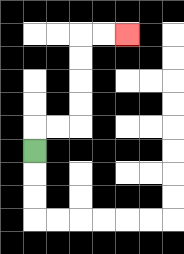{'start': '[1, 6]', 'end': '[5, 1]', 'path_directions': 'U,R,R,U,U,U,U,R,R', 'path_coordinates': '[[1, 6], [1, 5], [2, 5], [3, 5], [3, 4], [3, 3], [3, 2], [3, 1], [4, 1], [5, 1]]'}